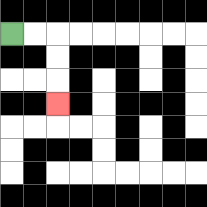{'start': '[0, 1]', 'end': '[2, 4]', 'path_directions': 'R,R,D,D,D', 'path_coordinates': '[[0, 1], [1, 1], [2, 1], [2, 2], [2, 3], [2, 4]]'}